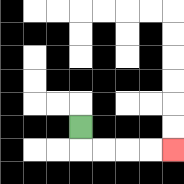{'start': '[3, 5]', 'end': '[7, 6]', 'path_directions': 'D,R,R,R,R', 'path_coordinates': '[[3, 5], [3, 6], [4, 6], [5, 6], [6, 6], [7, 6]]'}